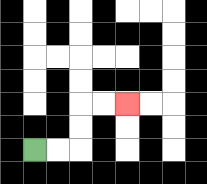{'start': '[1, 6]', 'end': '[5, 4]', 'path_directions': 'R,R,U,U,R,R', 'path_coordinates': '[[1, 6], [2, 6], [3, 6], [3, 5], [3, 4], [4, 4], [5, 4]]'}